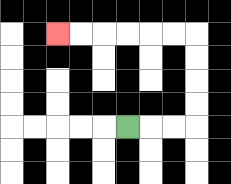{'start': '[5, 5]', 'end': '[2, 1]', 'path_directions': 'R,R,R,U,U,U,U,L,L,L,L,L,L', 'path_coordinates': '[[5, 5], [6, 5], [7, 5], [8, 5], [8, 4], [8, 3], [8, 2], [8, 1], [7, 1], [6, 1], [5, 1], [4, 1], [3, 1], [2, 1]]'}